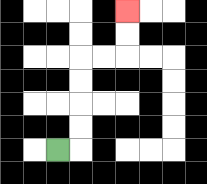{'start': '[2, 6]', 'end': '[5, 0]', 'path_directions': 'R,U,U,U,U,R,R,U,U', 'path_coordinates': '[[2, 6], [3, 6], [3, 5], [3, 4], [3, 3], [3, 2], [4, 2], [5, 2], [5, 1], [5, 0]]'}